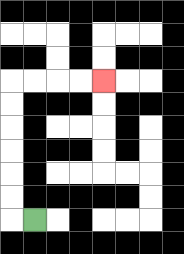{'start': '[1, 9]', 'end': '[4, 3]', 'path_directions': 'L,U,U,U,U,U,U,R,R,R,R', 'path_coordinates': '[[1, 9], [0, 9], [0, 8], [0, 7], [0, 6], [0, 5], [0, 4], [0, 3], [1, 3], [2, 3], [3, 3], [4, 3]]'}